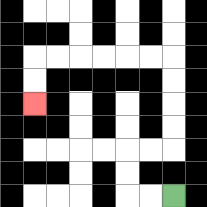{'start': '[7, 8]', 'end': '[1, 4]', 'path_directions': 'L,L,U,U,R,R,U,U,U,U,L,L,L,L,L,L,D,D', 'path_coordinates': '[[7, 8], [6, 8], [5, 8], [5, 7], [5, 6], [6, 6], [7, 6], [7, 5], [7, 4], [7, 3], [7, 2], [6, 2], [5, 2], [4, 2], [3, 2], [2, 2], [1, 2], [1, 3], [1, 4]]'}